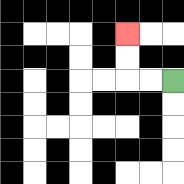{'start': '[7, 3]', 'end': '[5, 1]', 'path_directions': 'L,L,U,U', 'path_coordinates': '[[7, 3], [6, 3], [5, 3], [5, 2], [5, 1]]'}